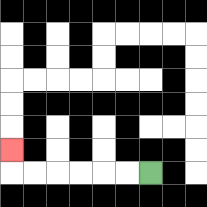{'start': '[6, 7]', 'end': '[0, 6]', 'path_directions': 'L,L,L,L,L,L,U', 'path_coordinates': '[[6, 7], [5, 7], [4, 7], [3, 7], [2, 7], [1, 7], [0, 7], [0, 6]]'}